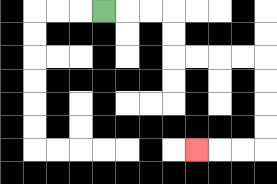{'start': '[4, 0]', 'end': '[8, 6]', 'path_directions': 'R,R,R,D,D,R,R,R,R,D,D,D,D,L,L,L', 'path_coordinates': '[[4, 0], [5, 0], [6, 0], [7, 0], [7, 1], [7, 2], [8, 2], [9, 2], [10, 2], [11, 2], [11, 3], [11, 4], [11, 5], [11, 6], [10, 6], [9, 6], [8, 6]]'}